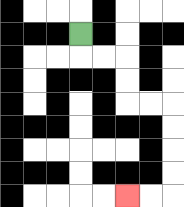{'start': '[3, 1]', 'end': '[5, 8]', 'path_directions': 'D,R,R,D,D,R,R,D,D,D,D,L,L', 'path_coordinates': '[[3, 1], [3, 2], [4, 2], [5, 2], [5, 3], [5, 4], [6, 4], [7, 4], [7, 5], [7, 6], [7, 7], [7, 8], [6, 8], [5, 8]]'}